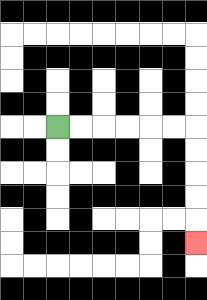{'start': '[2, 5]', 'end': '[8, 10]', 'path_directions': 'R,R,R,R,R,R,D,D,D,D,D', 'path_coordinates': '[[2, 5], [3, 5], [4, 5], [5, 5], [6, 5], [7, 5], [8, 5], [8, 6], [8, 7], [8, 8], [8, 9], [8, 10]]'}